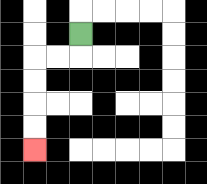{'start': '[3, 1]', 'end': '[1, 6]', 'path_directions': 'D,L,L,D,D,D,D', 'path_coordinates': '[[3, 1], [3, 2], [2, 2], [1, 2], [1, 3], [1, 4], [1, 5], [1, 6]]'}